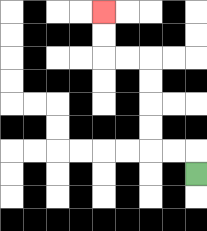{'start': '[8, 7]', 'end': '[4, 0]', 'path_directions': 'U,L,L,U,U,U,U,L,L,U,U', 'path_coordinates': '[[8, 7], [8, 6], [7, 6], [6, 6], [6, 5], [6, 4], [6, 3], [6, 2], [5, 2], [4, 2], [4, 1], [4, 0]]'}